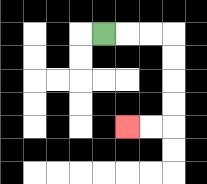{'start': '[4, 1]', 'end': '[5, 5]', 'path_directions': 'R,R,R,D,D,D,D,L,L', 'path_coordinates': '[[4, 1], [5, 1], [6, 1], [7, 1], [7, 2], [7, 3], [7, 4], [7, 5], [6, 5], [5, 5]]'}